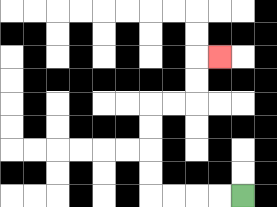{'start': '[10, 8]', 'end': '[9, 2]', 'path_directions': 'L,L,L,L,U,U,U,U,R,R,U,U,R', 'path_coordinates': '[[10, 8], [9, 8], [8, 8], [7, 8], [6, 8], [6, 7], [6, 6], [6, 5], [6, 4], [7, 4], [8, 4], [8, 3], [8, 2], [9, 2]]'}